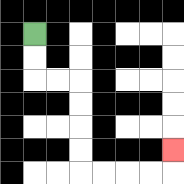{'start': '[1, 1]', 'end': '[7, 6]', 'path_directions': 'D,D,R,R,D,D,D,D,R,R,R,R,U', 'path_coordinates': '[[1, 1], [1, 2], [1, 3], [2, 3], [3, 3], [3, 4], [3, 5], [3, 6], [3, 7], [4, 7], [5, 7], [6, 7], [7, 7], [7, 6]]'}